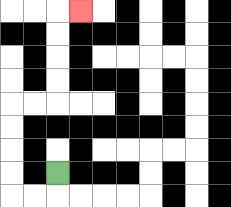{'start': '[2, 7]', 'end': '[3, 0]', 'path_directions': 'D,L,L,U,U,U,U,R,R,U,U,U,U,R', 'path_coordinates': '[[2, 7], [2, 8], [1, 8], [0, 8], [0, 7], [0, 6], [0, 5], [0, 4], [1, 4], [2, 4], [2, 3], [2, 2], [2, 1], [2, 0], [3, 0]]'}